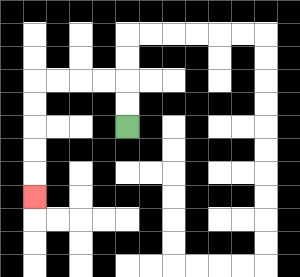{'start': '[5, 5]', 'end': '[1, 8]', 'path_directions': 'U,U,L,L,L,L,D,D,D,D,D', 'path_coordinates': '[[5, 5], [5, 4], [5, 3], [4, 3], [3, 3], [2, 3], [1, 3], [1, 4], [1, 5], [1, 6], [1, 7], [1, 8]]'}